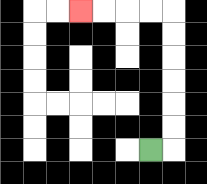{'start': '[6, 6]', 'end': '[3, 0]', 'path_directions': 'R,U,U,U,U,U,U,L,L,L,L', 'path_coordinates': '[[6, 6], [7, 6], [7, 5], [7, 4], [7, 3], [7, 2], [7, 1], [7, 0], [6, 0], [5, 0], [4, 0], [3, 0]]'}